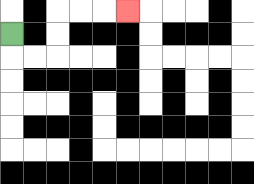{'start': '[0, 1]', 'end': '[5, 0]', 'path_directions': 'D,R,R,U,U,R,R,R', 'path_coordinates': '[[0, 1], [0, 2], [1, 2], [2, 2], [2, 1], [2, 0], [3, 0], [4, 0], [5, 0]]'}